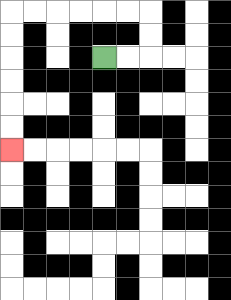{'start': '[4, 2]', 'end': '[0, 6]', 'path_directions': 'R,R,U,U,L,L,L,L,L,L,D,D,D,D,D,D', 'path_coordinates': '[[4, 2], [5, 2], [6, 2], [6, 1], [6, 0], [5, 0], [4, 0], [3, 0], [2, 0], [1, 0], [0, 0], [0, 1], [0, 2], [0, 3], [0, 4], [0, 5], [0, 6]]'}